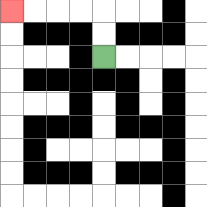{'start': '[4, 2]', 'end': '[0, 0]', 'path_directions': 'U,U,L,L,L,L', 'path_coordinates': '[[4, 2], [4, 1], [4, 0], [3, 0], [2, 0], [1, 0], [0, 0]]'}